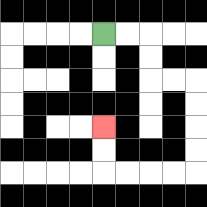{'start': '[4, 1]', 'end': '[4, 5]', 'path_directions': 'R,R,D,D,R,R,D,D,D,D,L,L,L,L,U,U', 'path_coordinates': '[[4, 1], [5, 1], [6, 1], [6, 2], [6, 3], [7, 3], [8, 3], [8, 4], [8, 5], [8, 6], [8, 7], [7, 7], [6, 7], [5, 7], [4, 7], [4, 6], [4, 5]]'}